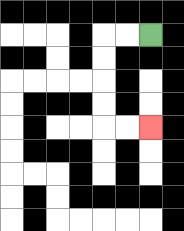{'start': '[6, 1]', 'end': '[6, 5]', 'path_directions': 'L,L,D,D,D,D,R,R', 'path_coordinates': '[[6, 1], [5, 1], [4, 1], [4, 2], [4, 3], [4, 4], [4, 5], [5, 5], [6, 5]]'}